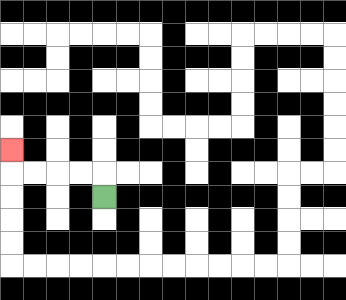{'start': '[4, 8]', 'end': '[0, 6]', 'path_directions': 'U,L,L,L,L,U', 'path_coordinates': '[[4, 8], [4, 7], [3, 7], [2, 7], [1, 7], [0, 7], [0, 6]]'}